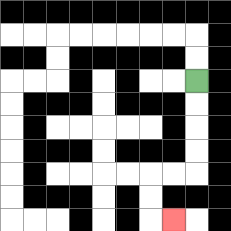{'start': '[8, 3]', 'end': '[7, 9]', 'path_directions': 'D,D,D,D,L,L,D,D,R', 'path_coordinates': '[[8, 3], [8, 4], [8, 5], [8, 6], [8, 7], [7, 7], [6, 7], [6, 8], [6, 9], [7, 9]]'}